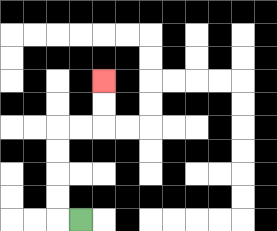{'start': '[3, 9]', 'end': '[4, 3]', 'path_directions': 'L,U,U,U,U,R,R,U,U', 'path_coordinates': '[[3, 9], [2, 9], [2, 8], [2, 7], [2, 6], [2, 5], [3, 5], [4, 5], [4, 4], [4, 3]]'}